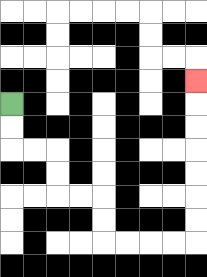{'start': '[0, 4]', 'end': '[8, 3]', 'path_directions': 'D,D,R,R,D,D,R,R,D,D,R,R,R,R,U,U,U,U,U,U,U', 'path_coordinates': '[[0, 4], [0, 5], [0, 6], [1, 6], [2, 6], [2, 7], [2, 8], [3, 8], [4, 8], [4, 9], [4, 10], [5, 10], [6, 10], [7, 10], [8, 10], [8, 9], [8, 8], [8, 7], [8, 6], [8, 5], [8, 4], [8, 3]]'}